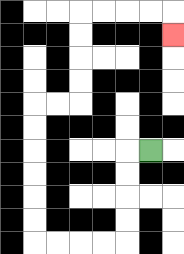{'start': '[6, 6]', 'end': '[7, 1]', 'path_directions': 'L,D,D,D,D,L,L,L,L,U,U,U,U,U,U,R,R,U,U,U,U,R,R,R,R,D', 'path_coordinates': '[[6, 6], [5, 6], [5, 7], [5, 8], [5, 9], [5, 10], [4, 10], [3, 10], [2, 10], [1, 10], [1, 9], [1, 8], [1, 7], [1, 6], [1, 5], [1, 4], [2, 4], [3, 4], [3, 3], [3, 2], [3, 1], [3, 0], [4, 0], [5, 0], [6, 0], [7, 0], [7, 1]]'}